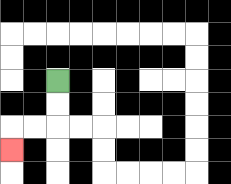{'start': '[2, 3]', 'end': '[0, 6]', 'path_directions': 'D,D,L,L,D', 'path_coordinates': '[[2, 3], [2, 4], [2, 5], [1, 5], [0, 5], [0, 6]]'}